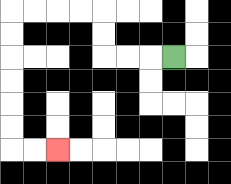{'start': '[7, 2]', 'end': '[2, 6]', 'path_directions': 'L,L,L,U,U,L,L,L,L,D,D,D,D,D,D,R,R', 'path_coordinates': '[[7, 2], [6, 2], [5, 2], [4, 2], [4, 1], [4, 0], [3, 0], [2, 0], [1, 0], [0, 0], [0, 1], [0, 2], [0, 3], [0, 4], [0, 5], [0, 6], [1, 6], [2, 6]]'}